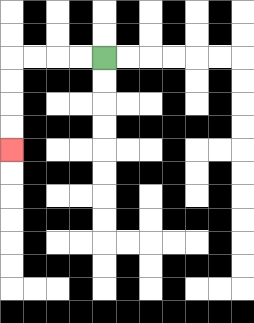{'start': '[4, 2]', 'end': '[0, 6]', 'path_directions': 'L,L,L,L,D,D,D,D', 'path_coordinates': '[[4, 2], [3, 2], [2, 2], [1, 2], [0, 2], [0, 3], [0, 4], [0, 5], [0, 6]]'}